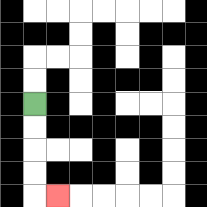{'start': '[1, 4]', 'end': '[2, 8]', 'path_directions': 'D,D,D,D,R', 'path_coordinates': '[[1, 4], [1, 5], [1, 6], [1, 7], [1, 8], [2, 8]]'}